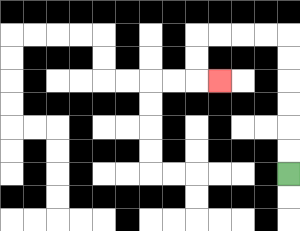{'start': '[12, 7]', 'end': '[9, 3]', 'path_directions': 'U,U,U,U,U,U,L,L,L,L,D,D,R', 'path_coordinates': '[[12, 7], [12, 6], [12, 5], [12, 4], [12, 3], [12, 2], [12, 1], [11, 1], [10, 1], [9, 1], [8, 1], [8, 2], [8, 3], [9, 3]]'}